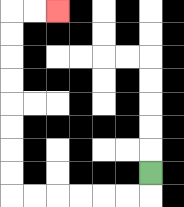{'start': '[6, 7]', 'end': '[2, 0]', 'path_directions': 'D,L,L,L,L,L,L,U,U,U,U,U,U,U,U,R,R', 'path_coordinates': '[[6, 7], [6, 8], [5, 8], [4, 8], [3, 8], [2, 8], [1, 8], [0, 8], [0, 7], [0, 6], [0, 5], [0, 4], [0, 3], [0, 2], [0, 1], [0, 0], [1, 0], [2, 0]]'}